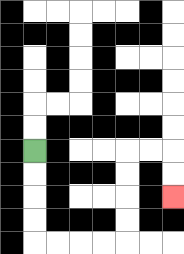{'start': '[1, 6]', 'end': '[7, 8]', 'path_directions': 'D,D,D,D,R,R,R,R,U,U,U,U,R,R,D,D', 'path_coordinates': '[[1, 6], [1, 7], [1, 8], [1, 9], [1, 10], [2, 10], [3, 10], [4, 10], [5, 10], [5, 9], [5, 8], [5, 7], [5, 6], [6, 6], [7, 6], [7, 7], [7, 8]]'}